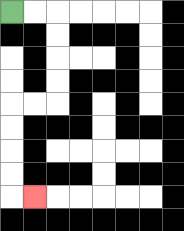{'start': '[0, 0]', 'end': '[1, 8]', 'path_directions': 'R,R,D,D,D,D,L,L,D,D,D,D,R', 'path_coordinates': '[[0, 0], [1, 0], [2, 0], [2, 1], [2, 2], [2, 3], [2, 4], [1, 4], [0, 4], [0, 5], [0, 6], [0, 7], [0, 8], [1, 8]]'}